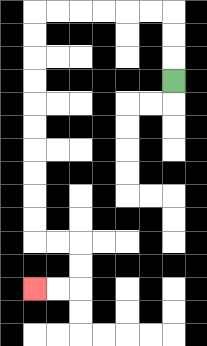{'start': '[7, 3]', 'end': '[1, 12]', 'path_directions': 'U,U,U,L,L,L,L,L,L,D,D,D,D,D,D,D,D,D,D,R,R,D,D,L,L', 'path_coordinates': '[[7, 3], [7, 2], [7, 1], [7, 0], [6, 0], [5, 0], [4, 0], [3, 0], [2, 0], [1, 0], [1, 1], [1, 2], [1, 3], [1, 4], [1, 5], [1, 6], [1, 7], [1, 8], [1, 9], [1, 10], [2, 10], [3, 10], [3, 11], [3, 12], [2, 12], [1, 12]]'}